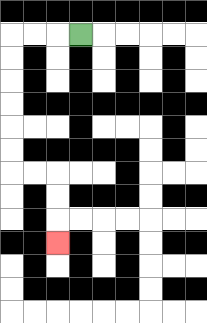{'start': '[3, 1]', 'end': '[2, 10]', 'path_directions': 'L,L,L,D,D,D,D,D,D,R,R,D,D,D', 'path_coordinates': '[[3, 1], [2, 1], [1, 1], [0, 1], [0, 2], [0, 3], [0, 4], [0, 5], [0, 6], [0, 7], [1, 7], [2, 7], [2, 8], [2, 9], [2, 10]]'}